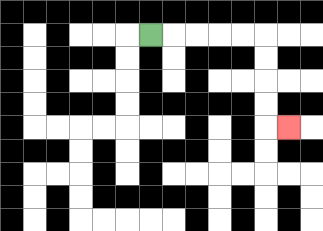{'start': '[6, 1]', 'end': '[12, 5]', 'path_directions': 'R,R,R,R,R,D,D,D,D,R', 'path_coordinates': '[[6, 1], [7, 1], [8, 1], [9, 1], [10, 1], [11, 1], [11, 2], [11, 3], [11, 4], [11, 5], [12, 5]]'}